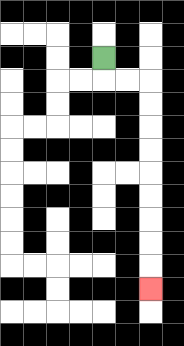{'start': '[4, 2]', 'end': '[6, 12]', 'path_directions': 'D,R,R,D,D,D,D,D,D,D,D,D', 'path_coordinates': '[[4, 2], [4, 3], [5, 3], [6, 3], [6, 4], [6, 5], [6, 6], [6, 7], [6, 8], [6, 9], [6, 10], [6, 11], [6, 12]]'}